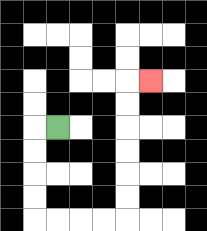{'start': '[2, 5]', 'end': '[6, 3]', 'path_directions': 'L,D,D,D,D,R,R,R,R,U,U,U,U,U,U,R', 'path_coordinates': '[[2, 5], [1, 5], [1, 6], [1, 7], [1, 8], [1, 9], [2, 9], [3, 9], [4, 9], [5, 9], [5, 8], [5, 7], [5, 6], [5, 5], [5, 4], [5, 3], [6, 3]]'}